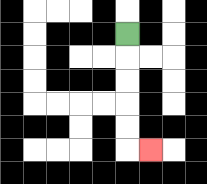{'start': '[5, 1]', 'end': '[6, 6]', 'path_directions': 'D,D,D,D,D,R', 'path_coordinates': '[[5, 1], [5, 2], [5, 3], [5, 4], [5, 5], [5, 6], [6, 6]]'}